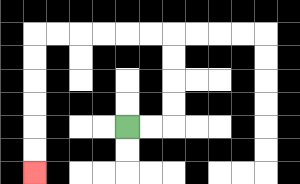{'start': '[5, 5]', 'end': '[1, 7]', 'path_directions': 'R,R,U,U,U,U,L,L,L,L,L,L,D,D,D,D,D,D', 'path_coordinates': '[[5, 5], [6, 5], [7, 5], [7, 4], [7, 3], [7, 2], [7, 1], [6, 1], [5, 1], [4, 1], [3, 1], [2, 1], [1, 1], [1, 2], [1, 3], [1, 4], [1, 5], [1, 6], [1, 7]]'}